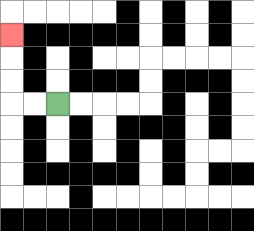{'start': '[2, 4]', 'end': '[0, 1]', 'path_directions': 'L,L,U,U,U', 'path_coordinates': '[[2, 4], [1, 4], [0, 4], [0, 3], [0, 2], [0, 1]]'}